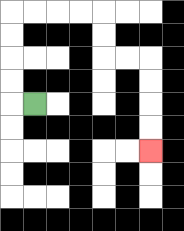{'start': '[1, 4]', 'end': '[6, 6]', 'path_directions': 'L,U,U,U,U,R,R,R,R,D,D,R,R,D,D,D,D', 'path_coordinates': '[[1, 4], [0, 4], [0, 3], [0, 2], [0, 1], [0, 0], [1, 0], [2, 0], [3, 0], [4, 0], [4, 1], [4, 2], [5, 2], [6, 2], [6, 3], [6, 4], [6, 5], [6, 6]]'}